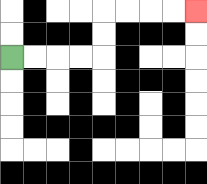{'start': '[0, 2]', 'end': '[8, 0]', 'path_directions': 'R,R,R,R,U,U,R,R,R,R', 'path_coordinates': '[[0, 2], [1, 2], [2, 2], [3, 2], [4, 2], [4, 1], [4, 0], [5, 0], [6, 0], [7, 0], [8, 0]]'}